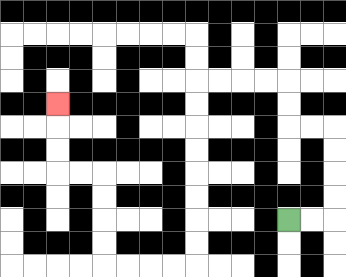{'start': '[12, 9]', 'end': '[2, 4]', 'path_directions': 'R,R,U,U,U,U,L,L,U,U,L,L,L,L,D,D,D,D,D,D,D,D,L,L,L,L,U,U,U,U,L,L,U,U,U', 'path_coordinates': '[[12, 9], [13, 9], [14, 9], [14, 8], [14, 7], [14, 6], [14, 5], [13, 5], [12, 5], [12, 4], [12, 3], [11, 3], [10, 3], [9, 3], [8, 3], [8, 4], [8, 5], [8, 6], [8, 7], [8, 8], [8, 9], [8, 10], [8, 11], [7, 11], [6, 11], [5, 11], [4, 11], [4, 10], [4, 9], [4, 8], [4, 7], [3, 7], [2, 7], [2, 6], [2, 5], [2, 4]]'}